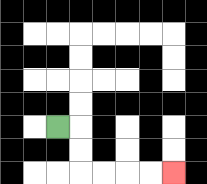{'start': '[2, 5]', 'end': '[7, 7]', 'path_directions': 'R,D,D,R,R,R,R', 'path_coordinates': '[[2, 5], [3, 5], [3, 6], [3, 7], [4, 7], [5, 7], [6, 7], [7, 7]]'}